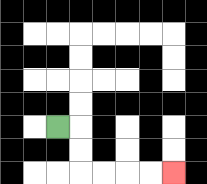{'start': '[2, 5]', 'end': '[7, 7]', 'path_directions': 'R,D,D,R,R,R,R', 'path_coordinates': '[[2, 5], [3, 5], [3, 6], [3, 7], [4, 7], [5, 7], [6, 7], [7, 7]]'}